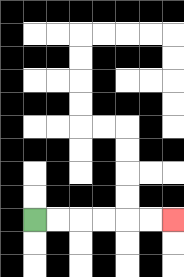{'start': '[1, 9]', 'end': '[7, 9]', 'path_directions': 'R,R,R,R,R,R', 'path_coordinates': '[[1, 9], [2, 9], [3, 9], [4, 9], [5, 9], [6, 9], [7, 9]]'}